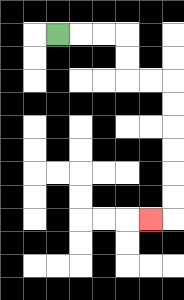{'start': '[2, 1]', 'end': '[6, 9]', 'path_directions': 'R,R,R,D,D,R,R,D,D,D,D,D,D,L', 'path_coordinates': '[[2, 1], [3, 1], [4, 1], [5, 1], [5, 2], [5, 3], [6, 3], [7, 3], [7, 4], [7, 5], [7, 6], [7, 7], [7, 8], [7, 9], [6, 9]]'}